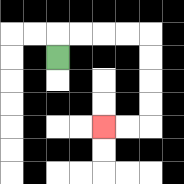{'start': '[2, 2]', 'end': '[4, 5]', 'path_directions': 'U,R,R,R,R,D,D,D,D,L,L', 'path_coordinates': '[[2, 2], [2, 1], [3, 1], [4, 1], [5, 1], [6, 1], [6, 2], [6, 3], [6, 4], [6, 5], [5, 5], [4, 5]]'}